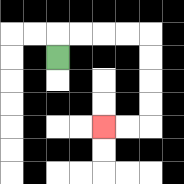{'start': '[2, 2]', 'end': '[4, 5]', 'path_directions': 'U,R,R,R,R,D,D,D,D,L,L', 'path_coordinates': '[[2, 2], [2, 1], [3, 1], [4, 1], [5, 1], [6, 1], [6, 2], [6, 3], [6, 4], [6, 5], [5, 5], [4, 5]]'}